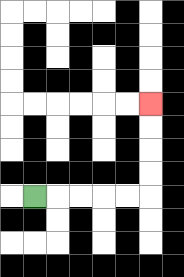{'start': '[1, 8]', 'end': '[6, 4]', 'path_directions': 'R,R,R,R,R,U,U,U,U', 'path_coordinates': '[[1, 8], [2, 8], [3, 8], [4, 8], [5, 8], [6, 8], [6, 7], [6, 6], [6, 5], [6, 4]]'}